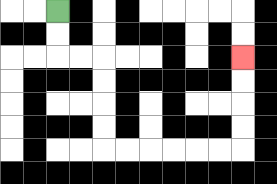{'start': '[2, 0]', 'end': '[10, 2]', 'path_directions': 'D,D,R,R,D,D,D,D,R,R,R,R,R,R,U,U,U,U', 'path_coordinates': '[[2, 0], [2, 1], [2, 2], [3, 2], [4, 2], [4, 3], [4, 4], [4, 5], [4, 6], [5, 6], [6, 6], [7, 6], [8, 6], [9, 6], [10, 6], [10, 5], [10, 4], [10, 3], [10, 2]]'}